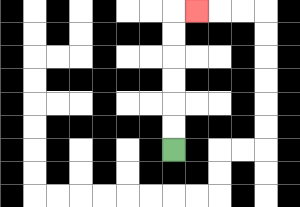{'start': '[7, 6]', 'end': '[8, 0]', 'path_directions': 'U,U,U,U,U,U,R', 'path_coordinates': '[[7, 6], [7, 5], [7, 4], [7, 3], [7, 2], [7, 1], [7, 0], [8, 0]]'}